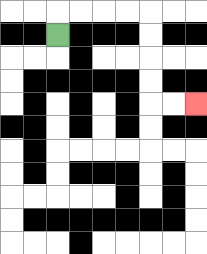{'start': '[2, 1]', 'end': '[8, 4]', 'path_directions': 'U,R,R,R,R,D,D,D,D,R,R', 'path_coordinates': '[[2, 1], [2, 0], [3, 0], [4, 0], [5, 0], [6, 0], [6, 1], [6, 2], [6, 3], [6, 4], [7, 4], [8, 4]]'}